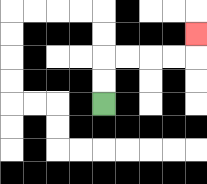{'start': '[4, 4]', 'end': '[8, 1]', 'path_directions': 'U,U,R,R,R,R,U', 'path_coordinates': '[[4, 4], [4, 3], [4, 2], [5, 2], [6, 2], [7, 2], [8, 2], [8, 1]]'}